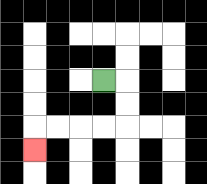{'start': '[4, 3]', 'end': '[1, 6]', 'path_directions': 'R,D,D,L,L,L,L,D', 'path_coordinates': '[[4, 3], [5, 3], [5, 4], [5, 5], [4, 5], [3, 5], [2, 5], [1, 5], [1, 6]]'}